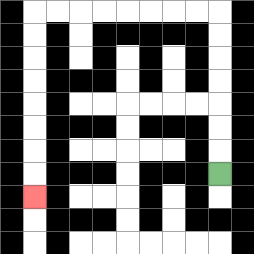{'start': '[9, 7]', 'end': '[1, 8]', 'path_directions': 'U,U,U,U,U,U,U,L,L,L,L,L,L,L,L,D,D,D,D,D,D,D,D', 'path_coordinates': '[[9, 7], [9, 6], [9, 5], [9, 4], [9, 3], [9, 2], [9, 1], [9, 0], [8, 0], [7, 0], [6, 0], [5, 0], [4, 0], [3, 0], [2, 0], [1, 0], [1, 1], [1, 2], [1, 3], [1, 4], [1, 5], [1, 6], [1, 7], [1, 8]]'}